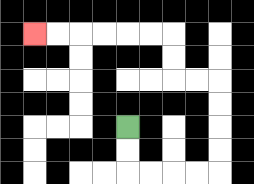{'start': '[5, 5]', 'end': '[1, 1]', 'path_directions': 'D,D,R,R,R,R,U,U,U,U,L,L,U,U,L,L,L,L,L,L', 'path_coordinates': '[[5, 5], [5, 6], [5, 7], [6, 7], [7, 7], [8, 7], [9, 7], [9, 6], [9, 5], [9, 4], [9, 3], [8, 3], [7, 3], [7, 2], [7, 1], [6, 1], [5, 1], [4, 1], [3, 1], [2, 1], [1, 1]]'}